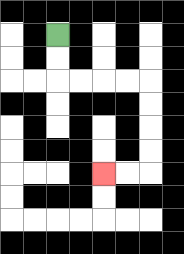{'start': '[2, 1]', 'end': '[4, 7]', 'path_directions': 'D,D,R,R,R,R,D,D,D,D,L,L', 'path_coordinates': '[[2, 1], [2, 2], [2, 3], [3, 3], [4, 3], [5, 3], [6, 3], [6, 4], [6, 5], [6, 6], [6, 7], [5, 7], [4, 7]]'}